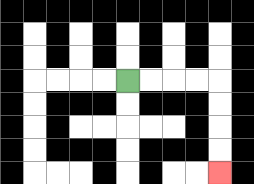{'start': '[5, 3]', 'end': '[9, 7]', 'path_directions': 'R,R,R,R,D,D,D,D', 'path_coordinates': '[[5, 3], [6, 3], [7, 3], [8, 3], [9, 3], [9, 4], [9, 5], [9, 6], [9, 7]]'}